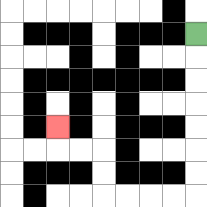{'start': '[8, 1]', 'end': '[2, 5]', 'path_directions': 'D,D,D,D,D,D,D,L,L,L,L,U,U,L,L,U', 'path_coordinates': '[[8, 1], [8, 2], [8, 3], [8, 4], [8, 5], [8, 6], [8, 7], [8, 8], [7, 8], [6, 8], [5, 8], [4, 8], [4, 7], [4, 6], [3, 6], [2, 6], [2, 5]]'}